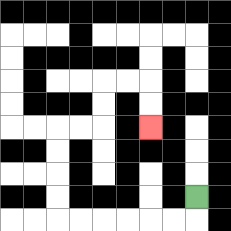{'start': '[8, 8]', 'end': '[6, 5]', 'path_directions': 'D,L,L,L,L,L,L,U,U,U,U,R,R,U,U,R,R,D,D', 'path_coordinates': '[[8, 8], [8, 9], [7, 9], [6, 9], [5, 9], [4, 9], [3, 9], [2, 9], [2, 8], [2, 7], [2, 6], [2, 5], [3, 5], [4, 5], [4, 4], [4, 3], [5, 3], [6, 3], [6, 4], [6, 5]]'}